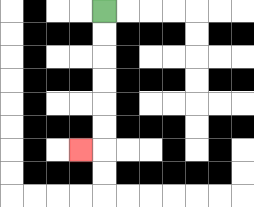{'start': '[4, 0]', 'end': '[3, 6]', 'path_directions': 'D,D,D,D,D,D,L', 'path_coordinates': '[[4, 0], [4, 1], [4, 2], [4, 3], [4, 4], [4, 5], [4, 6], [3, 6]]'}